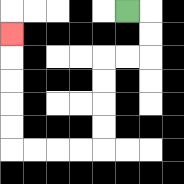{'start': '[5, 0]', 'end': '[0, 1]', 'path_directions': 'R,D,D,L,L,D,D,D,D,L,L,L,L,U,U,U,U,U', 'path_coordinates': '[[5, 0], [6, 0], [6, 1], [6, 2], [5, 2], [4, 2], [4, 3], [4, 4], [4, 5], [4, 6], [3, 6], [2, 6], [1, 6], [0, 6], [0, 5], [0, 4], [0, 3], [0, 2], [0, 1]]'}